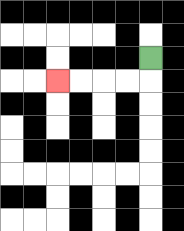{'start': '[6, 2]', 'end': '[2, 3]', 'path_directions': 'D,L,L,L,L', 'path_coordinates': '[[6, 2], [6, 3], [5, 3], [4, 3], [3, 3], [2, 3]]'}